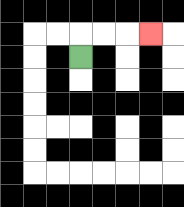{'start': '[3, 2]', 'end': '[6, 1]', 'path_directions': 'U,R,R,R', 'path_coordinates': '[[3, 2], [3, 1], [4, 1], [5, 1], [6, 1]]'}